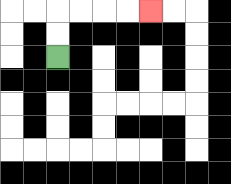{'start': '[2, 2]', 'end': '[6, 0]', 'path_directions': 'U,U,R,R,R,R', 'path_coordinates': '[[2, 2], [2, 1], [2, 0], [3, 0], [4, 0], [5, 0], [6, 0]]'}